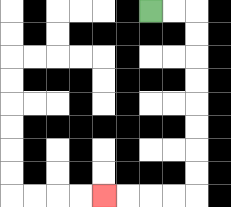{'start': '[6, 0]', 'end': '[4, 8]', 'path_directions': 'R,R,D,D,D,D,D,D,D,D,L,L,L,L', 'path_coordinates': '[[6, 0], [7, 0], [8, 0], [8, 1], [8, 2], [8, 3], [8, 4], [8, 5], [8, 6], [8, 7], [8, 8], [7, 8], [6, 8], [5, 8], [4, 8]]'}